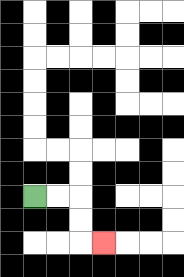{'start': '[1, 8]', 'end': '[4, 10]', 'path_directions': 'R,R,D,D,R', 'path_coordinates': '[[1, 8], [2, 8], [3, 8], [3, 9], [3, 10], [4, 10]]'}